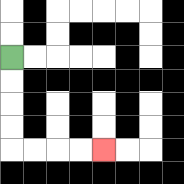{'start': '[0, 2]', 'end': '[4, 6]', 'path_directions': 'D,D,D,D,R,R,R,R', 'path_coordinates': '[[0, 2], [0, 3], [0, 4], [0, 5], [0, 6], [1, 6], [2, 6], [3, 6], [4, 6]]'}